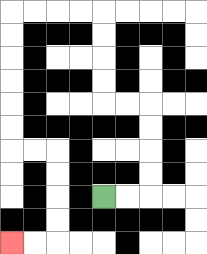{'start': '[4, 8]', 'end': '[0, 10]', 'path_directions': 'R,R,U,U,U,U,L,L,U,U,U,U,L,L,L,L,D,D,D,D,D,D,R,R,D,D,D,D,L,L', 'path_coordinates': '[[4, 8], [5, 8], [6, 8], [6, 7], [6, 6], [6, 5], [6, 4], [5, 4], [4, 4], [4, 3], [4, 2], [4, 1], [4, 0], [3, 0], [2, 0], [1, 0], [0, 0], [0, 1], [0, 2], [0, 3], [0, 4], [0, 5], [0, 6], [1, 6], [2, 6], [2, 7], [2, 8], [2, 9], [2, 10], [1, 10], [0, 10]]'}